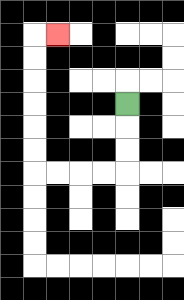{'start': '[5, 4]', 'end': '[2, 1]', 'path_directions': 'D,D,D,L,L,L,L,U,U,U,U,U,U,R', 'path_coordinates': '[[5, 4], [5, 5], [5, 6], [5, 7], [4, 7], [3, 7], [2, 7], [1, 7], [1, 6], [1, 5], [1, 4], [1, 3], [1, 2], [1, 1], [2, 1]]'}